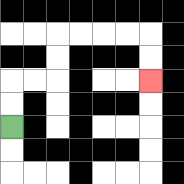{'start': '[0, 5]', 'end': '[6, 3]', 'path_directions': 'U,U,R,R,U,U,R,R,R,R,D,D', 'path_coordinates': '[[0, 5], [0, 4], [0, 3], [1, 3], [2, 3], [2, 2], [2, 1], [3, 1], [4, 1], [5, 1], [6, 1], [6, 2], [6, 3]]'}